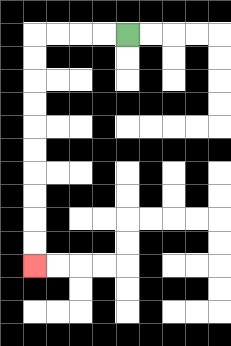{'start': '[5, 1]', 'end': '[1, 11]', 'path_directions': 'L,L,L,L,D,D,D,D,D,D,D,D,D,D', 'path_coordinates': '[[5, 1], [4, 1], [3, 1], [2, 1], [1, 1], [1, 2], [1, 3], [1, 4], [1, 5], [1, 6], [1, 7], [1, 8], [1, 9], [1, 10], [1, 11]]'}